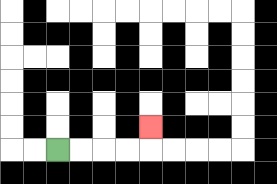{'start': '[2, 6]', 'end': '[6, 5]', 'path_directions': 'R,R,R,R,U', 'path_coordinates': '[[2, 6], [3, 6], [4, 6], [5, 6], [6, 6], [6, 5]]'}